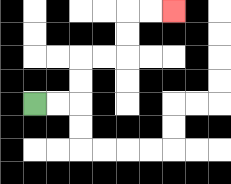{'start': '[1, 4]', 'end': '[7, 0]', 'path_directions': 'R,R,U,U,R,R,U,U,R,R', 'path_coordinates': '[[1, 4], [2, 4], [3, 4], [3, 3], [3, 2], [4, 2], [5, 2], [5, 1], [5, 0], [6, 0], [7, 0]]'}